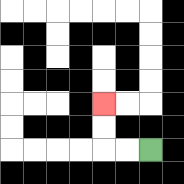{'start': '[6, 6]', 'end': '[4, 4]', 'path_directions': 'L,L,U,U', 'path_coordinates': '[[6, 6], [5, 6], [4, 6], [4, 5], [4, 4]]'}